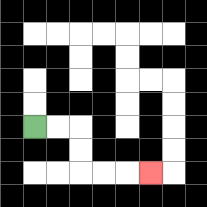{'start': '[1, 5]', 'end': '[6, 7]', 'path_directions': 'R,R,D,D,R,R,R', 'path_coordinates': '[[1, 5], [2, 5], [3, 5], [3, 6], [3, 7], [4, 7], [5, 7], [6, 7]]'}